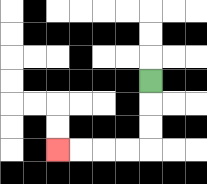{'start': '[6, 3]', 'end': '[2, 6]', 'path_directions': 'D,D,D,L,L,L,L', 'path_coordinates': '[[6, 3], [6, 4], [6, 5], [6, 6], [5, 6], [4, 6], [3, 6], [2, 6]]'}